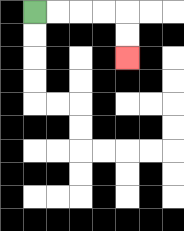{'start': '[1, 0]', 'end': '[5, 2]', 'path_directions': 'R,R,R,R,D,D', 'path_coordinates': '[[1, 0], [2, 0], [3, 0], [4, 0], [5, 0], [5, 1], [5, 2]]'}